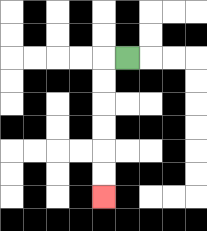{'start': '[5, 2]', 'end': '[4, 8]', 'path_directions': 'L,D,D,D,D,D,D', 'path_coordinates': '[[5, 2], [4, 2], [4, 3], [4, 4], [4, 5], [4, 6], [4, 7], [4, 8]]'}